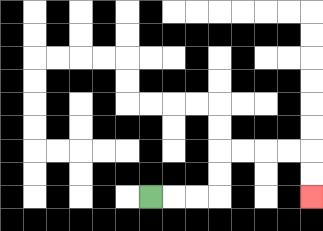{'start': '[6, 8]', 'end': '[13, 8]', 'path_directions': 'R,R,R,U,U,R,R,R,R,D,D', 'path_coordinates': '[[6, 8], [7, 8], [8, 8], [9, 8], [9, 7], [9, 6], [10, 6], [11, 6], [12, 6], [13, 6], [13, 7], [13, 8]]'}